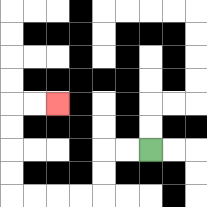{'start': '[6, 6]', 'end': '[2, 4]', 'path_directions': 'L,L,D,D,L,L,L,L,U,U,U,U,R,R', 'path_coordinates': '[[6, 6], [5, 6], [4, 6], [4, 7], [4, 8], [3, 8], [2, 8], [1, 8], [0, 8], [0, 7], [0, 6], [0, 5], [0, 4], [1, 4], [2, 4]]'}